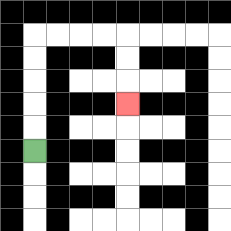{'start': '[1, 6]', 'end': '[5, 4]', 'path_directions': 'U,U,U,U,U,R,R,R,R,D,D,D', 'path_coordinates': '[[1, 6], [1, 5], [1, 4], [1, 3], [1, 2], [1, 1], [2, 1], [3, 1], [4, 1], [5, 1], [5, 2], [5, 3], [5, 4]]'}